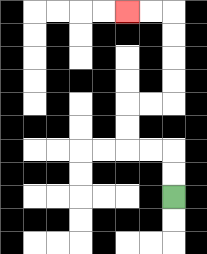{'start': '[7, 8]', 'end': '[5, 0]', 'path_directions': 'U,U,L,L,U,U,R,R,U,U,U,U,L,L', 'path_coordinates': '[[7, 8], [7, 7], [7, 6], [6, 6], [5, 6], [5, 5], [5, 4], [6, 4], [7, 4], [7, 3], [7, 2], [7, 1], [7, 0], [6, 0], [5, 0]]'}